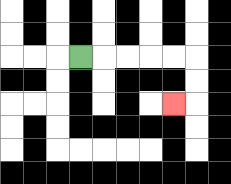{'start': '[3, 2]', 'end': '[7, 4]', 'path_directions': 'R,R,R,R,R,D,D,L', 'path_coordinates': '[[3, 2], [4, 2], [5, 2], [6, 2], [7, 2], [8, 2], [8, 3], [8, 4], [7, 4]]'}